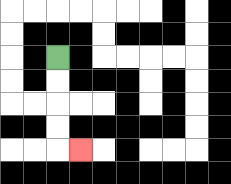{'start': '[2, 2]', 'end': '[3, 6]', 'path_directions': 'D,D,D,D,R', 'path_coordinates': '[[2, 2], [2, 3], [2, 4], [2, 5], [2, 6], [3, 6]]'}